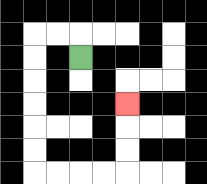{'start': '[3, 2]', 'end': '[5, 4]', 'path_directions': 'U,L,L,D,D,D,D,D,D,R,R,R,R,U,U,U', 'path_coordinates': '[[3, 2], [3, 1], [2, 1], [1, 1], [1, 2], [1, 3], [1, 4], [1, 5], [1, 6], [1, 7], [2, 7], [3, 7], [4, 7], [5, 7], [5, 6], [5, 5], [5, 4]]'}